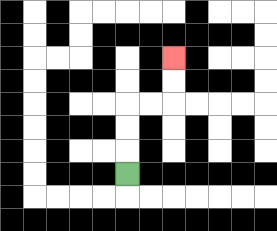{'start': '[5, 7]', 'end': '[7, 2]', 'path_directions': 'U,U,U,R,R,U,U', 'path_coordinates': '[[5, 7], [5, 6], [5, 5], [5, 4], [6, 4], [7, 4], [7, 3], [7, 2]]'}